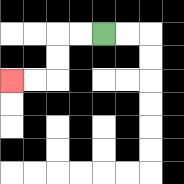{'start': '[4, 1]', 'end': '[0, 3]', 'path_directions': 'L,L,D,D,L,L', 'path_coordinates': '[[4, 1], [3, 1], [2, 1], [2, 2], [2, 3], [1, 3], [0, 3]]'}